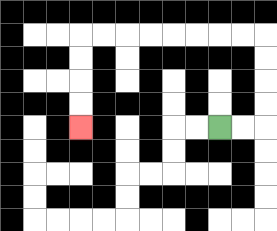{'start': '[9, 5]', 'end': '[3, 5]', 'path_directions': 'R,R,U,U,U,U,L,L,L,L,L,L,L,L,D,D,D,D', 'path_coordinates': '[[9, 5], [10, 5], [11, 5], [11, 4], [11, 3], [11, 2], [11, 1], [10, 1], [9, 1], [8, 1], [7, 1], [6, 1], [5, 1], [4, 1], [3, 1], [3, 2], [3, 3], [3, 4], [3, 5]]'}